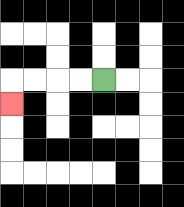{'start': '[4, 3]', 'end': '[0, 4]', 'path_directions': 'L,L,L,L,D', 'path_coordinates': '[[4, 3], [3, 3], [2, 3], [1, 3], [0, 3], [0, 4]]'}